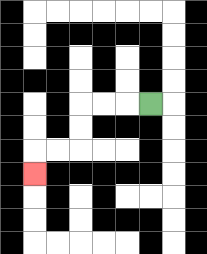{'start': '[6, 4]', 'end': '[1, 7]', 'path_directions': 'L,L,L,D,D,L,L,D', 'path_coordinates': '[[6, 4], [5, 4], [4, 4], [3, 4], [3, 5], [3, 6], [2, 6], [1, 6], [1, 7]]'}